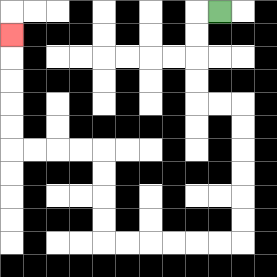{'start': '[9, 0]', 'end': '[0, 1]', 'path_directions': 'L,D,D,D,D,R,R,D,D,D,D,D,D,L,L,L,L,L,L,U,U,U,U,L,L,L,L,U,U,U,U,U', 'path_coordinates': '[[9, 0], [8, 0], [8, 1], [8, 2], [8, 3], [8, 4], [9, 4], [10, 4], [10, 5], [10, 6], [10, 7], [10, 8], [10, 9], [10, 10], [9, 10], [8, 10], [7, 10], [6, 10], [5, 10], [4, 10], [4, 9], [4, 8], [4, 7], [4, 6], [3, 6], [2, 6], [1, 6], [0, 6], [0, 5], [0, 4], [0, 3], [0, 2], [0, 1]]'}